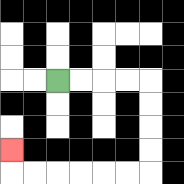{'start': '[2, 3]', 'end': '[0, 6]', 'path_directions': 'R,R,R,R,D,D,D,D,L,L,L,L,L,L,U', 'path_coordinates': '[[2, 3], [3, 3], [4, 3], [5, 3], [6, 3], [6, 4], [6, 5], [6, 6], [6, 7], [5, 7], [4, 7], [3, 7], [2, 7], [1, 7], [0, 7], [0, 6]]'}